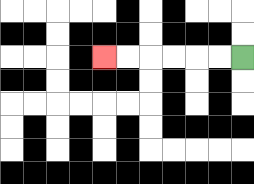{'start': '[10, 2]', 'end': '[4, 2]', 'path_directions': 'L,L,L,L,L,L', 'path_coordinates': '[[10, 2], [9, 2], [8, 2], [7, 2], [6, 2], [5, 2], [4, 2]]'}